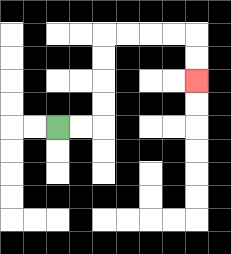{'start': '[2, 5]', 'end': '[8, 3]', 'path_directions': 'R,R,U,U,U,U,R,R,R,R,D,D', 'path_coordinates': '[[2, 5], [3, 5], [4, 5], [4, 4], [4, 3], [4, 2], [4, 1], [5, 1], [6, 1], [7, 1], [8, 1], [8, 2], [8, 3]]'}